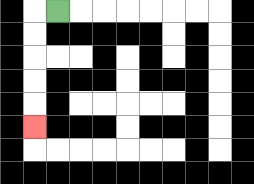{'start': '[2, 0]', 'end': '[1, 5]', 'path_directions': 'L,D,D,D,D,D', 'path_coordinates': '[[2, 0], [1, 0], [1, 1], [1, 2], [1, 3], [1, 4], [1, 5]]'}